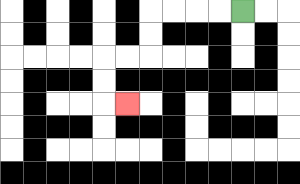{'start': '[10, 0]', 'end': '[5, 4]', 'path_directions': 'L,L,L,L,D,D,L,L,D,D,R', 'path_coordinates': '[[10, 0], [9, 0], [8, 0], [7, 0], [6, 0], [6, 1], [6, 2], [5, 2], [4, 2], [4, 3], [4, 4], [5, 4]]'}